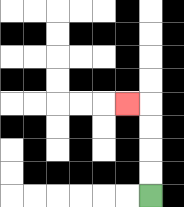{'start': '[6, 8]', 'end': '[5, 4]', 'path_directions': 'U,U,U,U,L', 'path_coordinates': '[[6, 8], [6, 7], [6, 6], [6, 5], [6, 4], [5, 4]]'}